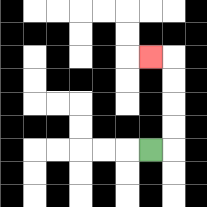{'start': '[6, 6]', 'end': '[6, 2]', 'path_directions': 'R,U,U,U,U,L', 'path_coordinates': '[[6, 6], [7, 6], [7, 5], [7, 4], [7, 3], [7, 2], [6, 2]]'}